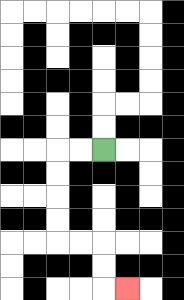{'start': '[4, 6]', 'end': '[5, 12]', 'path_directions': 'L,L,D,D,D,D,R,R,D,D,R', 'path_coordinates': '[[4, 6], [3, 6], [2, 6], [2, 7], [2, 8], [2, 9], [2, 10], [3, 10], [4, 10], [4, 11], [4, 12], [5, 12]]'}